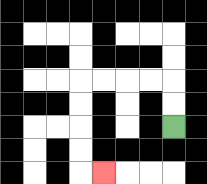{'start': '[7, 5]', 'end': '[4, 7]', 'path_directions': 'U,U,L,L,L,L,D,D,D,D,R', 'path_coordinates': '[[7, 5], [7, 4], [7, 3], [6, 3], [5, 3], [4, 3], [3, 3], [3, 4], [3, 5], [3, 6], [3, 7], [4, 7]]'}